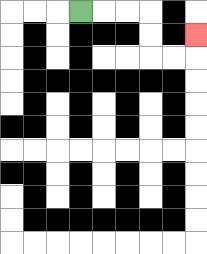{'start': '[3, 0]', 'end': '[8, 1]', 'path_directions': 'R,R,R,D,D,R,R,U', 'path_coordinates': '[[3, 0], [4, 0], [5, 0], [6, 0], [6, 1], [6, 2], [7, 2], [8, 2], [8, 1]]'}